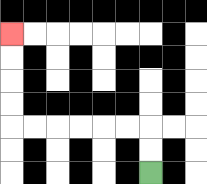{'start': '[6, 7]', 'end': '[0, 1]', 'path_directions': 'U,U,L,L,L,L,L,L,U,U,U,U', 'path_coordinates': '[[6, 7], [6, 6], [6, 5], [5, 5], [4, 5], [3, 5], [2, 5], [1, 5], [0, 5], [0, 4], [0, 3], [0, 2], [0, 1]]'}